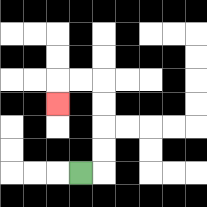{'start': '[3, 7]', 'end': '[2, 4]', 'path_directions': 'R,U,U,U,U,L,L,D', 'path_coordinates': '[[3, 7], [4, 7], [4, 6], [4, 5], [4, 4], [4, 3], [3, 3], [2, 3], [2, 4]]'}